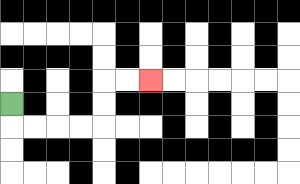{'start': '[0, 4]', 'end': '[6, 3]', 'path_directions': 'D,R,R,R,R,U,U,R,R', 'path_coordinates': '[[0, 4], [0, 5], [1, 5], [2, 5], [3, 5], [4, 5], [4, 4], [4, 3], [5, 3], [6, 3]]'}